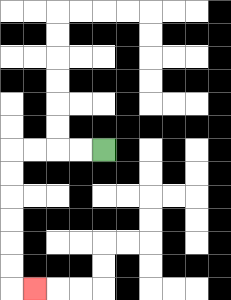{'start': '[4, 6]', 'end': '[1, 12]', 'path_directions': 'L,L,L,L,D,D,D,D,D,D,R', 'path_coordinates': '[[4, 6], [3, 6], [2, 6], [1, 6], [0, 6], [0, 7], [0, 8], [0, 9], [0, 10], [0, 11], [0, 12], [1, 12]]'}